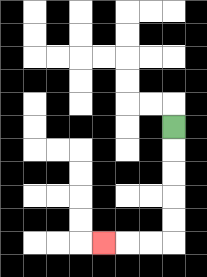{'start': '[7, 5]', 'end': '[4, 10]', 'path_directions': 'D,D,D,D,D,L,L,L', 'path_coordinates': '[[7, 5], [7, 6], [7, 7], [7, 8], [7, 9], [7, 10], [6, 10], [5, 10], [4, 10]]'}